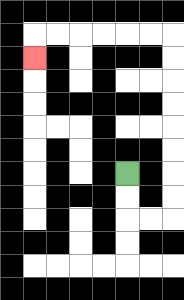{'start': '[5, 7]', 'end': '[1, 2]', 'path_directions': 'D,D,R,R,U,U,U,U,U,U,U,U,L,L,L,L,L,L,D', 'path_coordinates': '[[5, 7], [5, 8], [5, 9], [6, 9], [7, 9], [7, 8], [7, 7], [7, 6], [7, 5], [7, 4], [7, 3], [7, 2], [7, 1], [6, 1], [5, 1], [4, 1], [3, 1], [2, 1], [1, 1], [1, 2]]'}